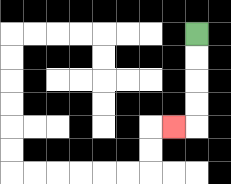{'start': '[8, 1]', 'end': '[7, 5]', 'path_directions': 'D,D,D,D,L', 'path_coordinates': '[[8, 1], [8, 2], [8, 3], [8, 4], [8, 5], [7, 5]]'}